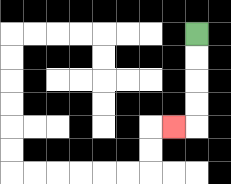{'start': '[8, 1]', 'end': '[7, 5]', 'path_directions': 'D,D,D,D,L', 'path_coordinates': '[[8, 1], [8, 2], [8, 3], [8, 4], [8, 5], [7, 5]]'}